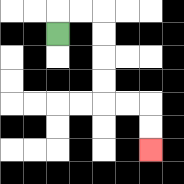{'start': '[2, 1]', 'end': '[6, 6]', 'path_directions': 'U,R,R,D,D,D,D,R,R,D,D', 'path_coordinates': '[[2, 1], [2, 0], [3, 0], [4, 0], [4, 1], [4, 2], [4, 3], [4, 4], [5, 4], [6, 4], [6, 5], [6, 6]]'}